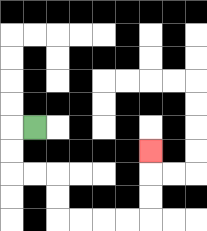{'start': '[1, 5]', 'end': '[6, 6]', 'path_directions': 'L,D,D,R,R,D,D,R,R,R,R,U,U,U', 'path_coordinates': '[[1, 5], [0, 5], [0, 6], [0, 7], [1, 7], [2, 7], [2, 8], [2, 9], [3, 9], [4, 9], [5, 9], [6, 9], [6, 8], [6, 7], [6, 6]]'}